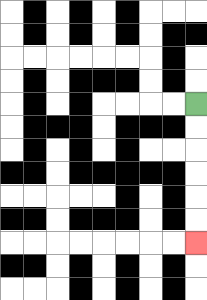{'start': '[8, 4]', 'end': '[8, 10]', 'path_directions': 'D,D,D,D,D,D', 'path_coordinates': '[[8, 4], [8, 5], [8, 6], [8, 7], [8, 8], [8, 9], [8, 10]]'}